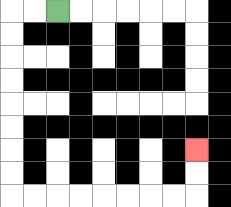{'start': '[2, 0]', 'end': '[8, 6]', 'path_directions': 'L,L,D,D,D,D,D,D,D,D,R,R,R,R,R,R,R,R,U,U', 'path_coordinates': '[[2, 0], [1, 0], [0, 0], [0, 1], [0, 2], [0, 3], [0, 4], [0, 5], [0, 6], [0, 7], [0, 8], [1, 8], [2, 8], [3, 8], [4, 8], [5, 8], [6, 8], [7, 8], [8, 8], [8, 7], [8, 6]]'}